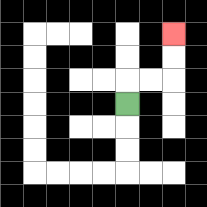{'start': '[5, 4]', 'end': '[7, 1]', 'path_directions': 'U,R,R,U,U', 'path_coordinates': '[[5, 4], [5, 3], [6, 3], [7, 3], [7, 2], [7, 1]]'}